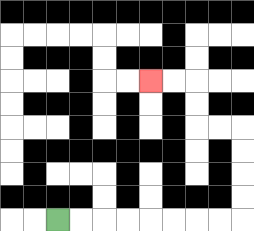{'start': '[2, 9]', 'end': '[6, 3]', 'path_directions': 'R,R,R,R,R,R,R,R,U,U,U,U,L,L,U,U,L,L', 'path_coordinates': '[[2, 9], [3, 9], [4, 9], [5, 9], [6, 9], [7, 9], [8, 9], [9, 9], [10, 9], [10, 8], [10, 7], [10, 6], [10, 5], [9, 5], [8, 5], [8, 4], [8, 3], [7, 3], [6, 3]]'}